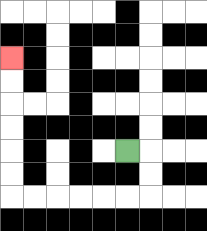{'start': '[5, 6]', 'end': '[0, 2]', 'path_directions': 'R,D,D,L,L,L,L,L,L,U,U,U,U,U,U', 'path_coordinates': '[[5, 6], [6, 6], [6, 7], [6, 8], [5, 8], [4, 8], [3, 8], [2, 8], [1, 8], [0, 8], [0, 7], [0, 6], [0, 5], [0, 4], [0, 3], [0, 2]]'}